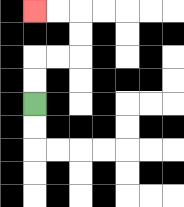{'start': '[1, 4]', 'end': '[1, 0]', 'path_directions': 'U,U,R,R,U,U,L,L', 'path_coordinates': '[[1, 4], [1, 3], [1, 2], [2, 2], [3, 2], [3, 1], [3, 0], [2, 0], [1, 0]]'}